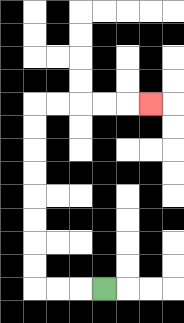{'start': '[4, 12]', 'end': '[6, 4]', 'path_directions': 'L,L,L,U,U,U,U,U,U,U,U,R,R,R,R,R', 'path_coordinates': '[[4, 12], [3, 12], [2, 12], [1, 12], [1, 11], [1, 10], [1, 9], [1, 8], [1, 7], [1, 6], [1, 5], [1, 4], [2, 4], [3, 4], [4, 4], [5, 4], [6, 4]]'}